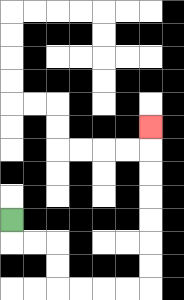{'start': '[0, 9]', 'end': '[6, 5]', 'path_directions': 'D,R,R,D,D,R,R,R,R,U,U,U,U,U,U,U', 'path_coordinates': '[[0, 9], [0, 10], [1, 10], [2, 10], [2, 11], [2, 12], [3, 12], [4, 12], [5, 12], [6, 12], [6, 11], [6, 10], [6, 9], [6, 8], [6, 7], [6, 6], [6, 5]]'}